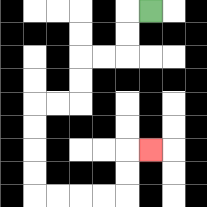{'start': '[6, 0]', 'end': '[6, 6]', 'path_directions': 'L,D,D,L,L,D,D,L,L,D,D,D,D,R,R,R,R,U,U,R', 'path_coordinates': '[[6, 0], [5, 0], [5, 1], [5, 2], [4, 2], [3, 2], [3, 3], [3, 4], [2, 4], [1, 4], [1, 5], [1, 6], [1, 7], [1, 8], [2, 8], [3, 8], [4, 8], [5, 8], [5, 7], [5, 6], [6, 6]]'}